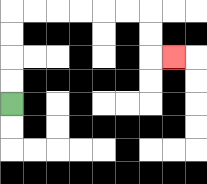{'start': '[0, 4]', 'end': '[7, 2]', 'path_directions': 'U,U,U,U,R,R,R,R,R,R,D,D,R', 'path_coordinates': '[[0, 4], [0, 3], [0, 2], [0, 1], [0, 0], [1, 0], [2, 0], [3, 0], [4, 0], [5, 0], [6, 0], [6, 1], [6, 2], [7, 2]]'}